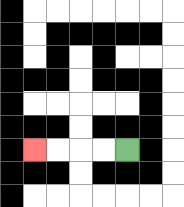{'start': '[5, 6]', 'end': '[1, 6]', 'path_directions': 'L,L,L,L', 'path_coordinates': '[[5, 6], [4, 6], [3, 6], [2, 6], [1, 6]]'}